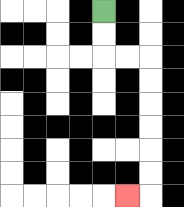{'start': '[4, 0]', 'end': '[5, 8]', 'path_directions': 'D,D,R,R,D,D,D,D,D,D,L', 'path_coordinates': '[[4, 0], [4, 1], [4, 2], [5, 2], [6, 2], [6, 3], [6, 4], [6, 5], [6, 6], [6, 7], [6, 8], [5, 8]]'}